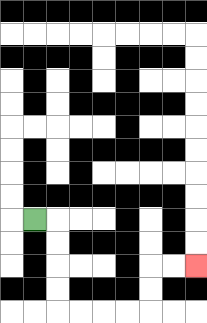{'start': '[1, 9]', 'end': '[8, 11]', 'path_directions': 'R,D,D,D,D,R,R,R,R,U,U,R,R', 'path_coordinates': '[[1, 9], [2, 9], [2, 10], [2, 11], [2, 12], [2, 13], [3, 13], [4, 13], [5, 13], [6, 13], [6, 12], [6, 11], [7, 11], [8, 11]]'}